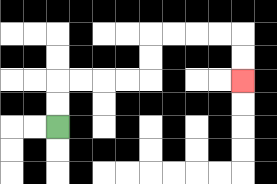{'start': '[2, 5]', 'end': '[10, 3]', 'path_directions': 'U,U,R,R,R,R,U,U,R,R,R,R,D,D', 'path_coordinates': '[[2, 5], [2, 4], [2, 3], [3, 3], [4, 3], [5, 3], [6, 3], [6, 2], [6, 1], [7, 1], [8, 1], [9, 1], [10, 1], [10, 2], [10, 3]]'}